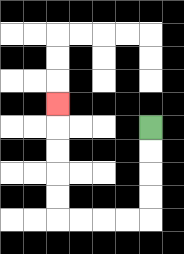{'start': '[6, 5]', 'end': '[2, 4]', 'path_directions': 'D,D,D,D,L,L,L,L,U,U,U,U,U', 'path_coordinates': '[[6, 5], [6, 6], [6, 7], [6, 8], [6, 9], [5, 9], [4, 9], [3, 9], [2, 9], [2, 8], [2, 7], [2, 6], [2, 5], [2, 4]]'}